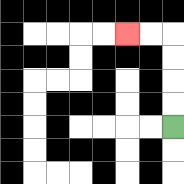{'start': '[7, 5]', 'end': '[5, 1]', 'path_directions': 'U,U,U,U,L,L', 'path_coordinates': '[[7, 5], [7, 4], [7, 3], [7, 2], [7, 1], [6, 1], [5, 1]]'}